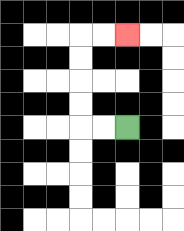{'start': '[5, 5]', 'end': '[5, 1]', 'path_directions': 'L,L,U,U,U,U,R,R', 'path_coordinates': '[[5, 5], [4, 5], [3, 5], [3, 4], [3, 3], [3, 2], [3, 1], [4, 1], [5, 1]]'}